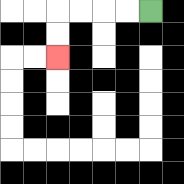{'start': '[6, 0]', 'end': '[2, 2]', 'path_directions': 'L,L,L,L,D,D', 'path_coordinates': '[[6, 0], [5, 0], [4, 0], [3, 0], [2, 0], [2, 1], [2, 2]]'}